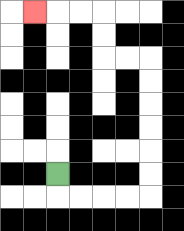{'start': '[2, 7]', 'end': '[1, 0]', 'path_directions': 'D,R,R,R,R,U,U,U,U,U,U,L,L,U,U,L,L,L', 'path_coordinates': '[[2, 7], [2, 8], [3, 8], [4, 8], [5, 8], [6, 8], [6, 7], [6, 6], [6, 5], [6, 4], [6, 3], [6, 2], [5, 2], [4, 2], [4, 1], [4, 0], [3, 0], [2, 0], [1, 0]]'}